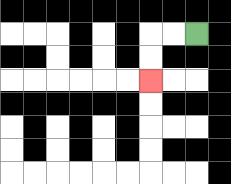{'start': '[8, 1]', 'end': '[6, 3]', 'path_directions': 'L,L,D,D', 'path_coordinates': '[[8, 1], [7, 1], [6, 1], [6, 2], [6, 3]]'}